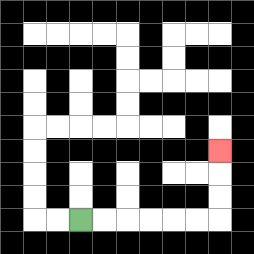{'start': '[3, 9]', 'end': '[9, 6]', 'path_directions': 'R,R,R,R,R,R,U,U,U', 'path_coordinates': '[[3, 9], [4, 9], [5, 9], [6, 9], [7, 9], [8, 9], [9, 9], [9, 8], [9, 7], [9, 6]]'}